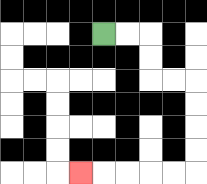{'start': '[4, 1]', 'end': '[3, 7]', 'path_directions': 'R,R,D,D,R,R,D,D,D,D,L,L,L,L,L', 'path_coordinates': '[[4, 1], [5, 1], [6, 1], [6, 2], [6, 3], [7, 3], [8, 3], [8, 4], [8, 5], [8, 6], [8, 7], [7, 7], [6, 7], [5, 7], [4, 7], [3, 7]]'}